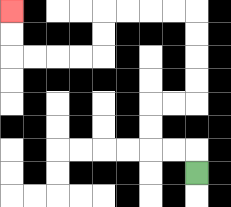{'start': '[8, 7]', 'end': '[0, 0]', 'path_directions': 'U,L,L,U,U,R,R,U,U,U,U,L,L,L,L,D,D,L,L,L,L,U,U', 'path_coordinates': '[[8, 7], [8, 6], [7, 6], [6, 6], [6, 5], [6, 4], [7, 4], [8, 4], [8, 3], [8, 2], [8, 1], [8, 0], [7, 0], [6, 0], [5, 0], [4, 0], [4, 1], [4, 2], [3, 2], [2, 2], [1, 2], [0, 2], [0, 1], [0, 0]]'}